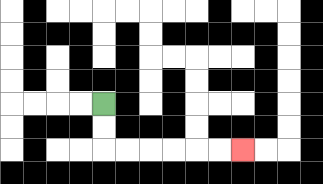{'start': '[4, 4]', 'end': '[10, 6]', 'path_directions': 'D,D,R,R,R,R,R,R', 'path_coordinates': '[[4, 4], [4, 5], [4, 6], [5, 6], [6, 6], [7, 6], [8, 6], [9, 6], [10, 6]]'}